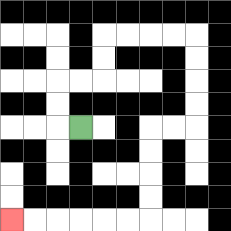{'start': '[3, 5]', 'end': '[0, 9]', 'path_directions': 'L,U,U,R,R,U,U,R,R,R,R,D,D,D,D,L,L,D,D,D,D,L,L,L,L,L,L', 'path_coordinates': '[[3, 5], [2, 5], [2, 4], [2, 3], [3, 3], [4, 3], [4, 2], [4, 1], [5, 1], [6, 1], [7, 1], [8, 1], [8, 2], [8, 3], [8, 4], [8, 5], [7, 5], [6, 5], [6, 6], [6, 7], [6, 8], [6, 9], [5, 9], [4, 9], [3, 9], [2, 9], [1, 9], [0, 9]]'}